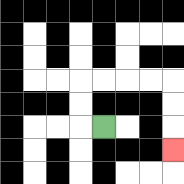{'start': '[4, 5]', 'end': '[7, 6]', 'path_directions': 'L,U,U,R,R,R,R,D,D,D', 'path_coordinates': '[[4, 5], [3, 5], [3, 4], [3, 3], [4, 3], [5, 3], [6, 3], [7, 3], [7, 4], [7, 5], [7, 6]]'}